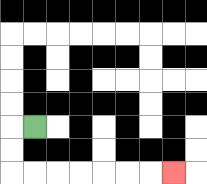{'start': '[1, 5]', 'end': '[7, 7]', 'path_directions': 'L,D,D,R,R,R,R,R,R,R', 'path_coordinates': '[[1, 5], [0, 5], [0, 6], [0, 7], [1, 7], [2, 7], [3, 7], [4, 7], [5, 7], [6, 7], [7, 7]]'}